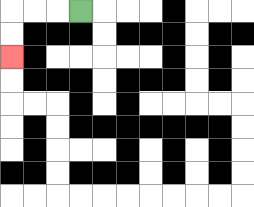{'start': '[3, 0]', 'end': '[0, 2]', 'path_directions': 'L,L,L,D,D', 'path_coordinates': '[[3, 0], [2, 0], [1, 0], [0, 0], [0, 1], [0, 2]]'}